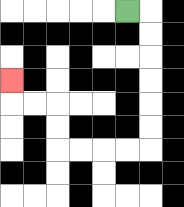{'start': '[5, 0]', 'end': '[0, 3]', 'path_directions': 'R,D,D,D,D,D,D,L,L,L,L,U,U,L,L,U', 'path_coordinates': '[[5, 0], [6, 0], [6, 1], [6, 2], [6, 3], [6, 4], [6, 5], [6, 6], [5, 6], [4, 6], [3, 6], [2, 6], [2, 5], [2, 4], [1, 4], [0, 4], [0, 3]]'}